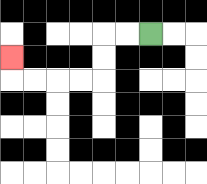{'start': '[6, 1]', 'end': '[0, 2]', 'path_directions': 'L,L,D,D,L,L,L,L,U', 'path_coordinates': '[[6, 1], [5, 1], [4, 1], [4, 2], [4, 3], [3, 3], [2, 3], [1, 3], [0, 3], [0, 2]]'}